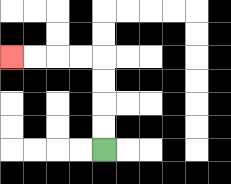{'start': '[4, 6]', 'end': '[0, 2]', 'path_directions': 'U,U,U,U,L,L,L,L', 'path_coordinates': '[[4, 6], [4, 5], [4, 4], [4, 3], [4, 2], [3, 2], [2, 2], [1, 2], [0, 2]]'}